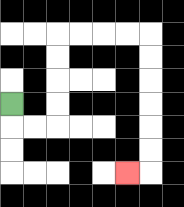{'start': '[0, 4]', 'end': '[5, 7]', 'path_directions': 'D,R,R,U,U,U,U,R,R,R,R,D,D,D,D,D,D,L', 'path_coordinates': '[[0, 4], [0, 5], [1, 5], [2, 5], [2, 4], [2, 3], [2, 2], [2, 1], [3, 1], [4, 1], [5, 1], [6, 1], [6, 2], [6, 3], [6, 4], [6, 5], [6, 6], [6, 7], [5, 7]]'}